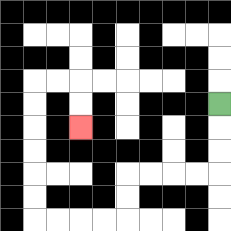{'start': '[9, 4]', 'end': '[3, 5]', 'path_directions': 'D,D,D,L,L,L,L,D,D,L,L,L,L,U,U,U,U,U,U,R,R,D,D', 'path_coordinates': '[[9, 4], [9, 5], [9, 6], [9, 7], [8, 7], [7, 7], [6, 7], [5, 7], [5, 8], [5, 9], [4, 9], [3, 9], [2, 9], [1, 9], [1, 8], [1, 7], [1, 6], [1, 5], [1, 4], [1, 3], [2, 3], [3, 3], [3, 4], [3, 5]]'}